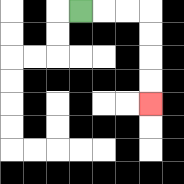{'start': '[3, 0]', 'end': '[6, 4]', 'path_directions': 'R,R,R,D,D,D,D', 'path_coordinates': '[[3, 0], [4, 0], [5, 0], [6, 0], [6, 1], [6, 2], [6, 3], [6, 4]]'}